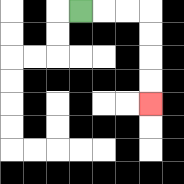{'start': '[3, 0]', 'end': '[6, 4]', 'path_directions': 'R,R,R,D,D,D,D', 'path_coordinates': '[[3, 0], [4, 0], [5, 0], [6, 0], [6, 1], [6, 2], [6, 3], [6, 4]]'}